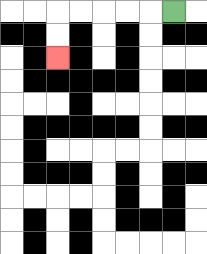{'start': '[7, 0]', 'end': '[2, 2]', 'path_directions': 'L,L,L,L,L,D,D', 'path_coordinates': '[[7, 0], [6, 0], [5, 0], [4, 0], [3, 0], [2, 0], [2, 1], [2, 2]]'}